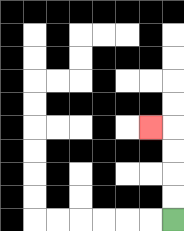{'start': '[7, 9]', 'end': '[6, 5]', 'path_directions': 'U,U,U,U,L', 'path_coordinates': '[[7, 9], [7, 8], [7, 7], [7, 6], [7, 5], [6, 5]]'}